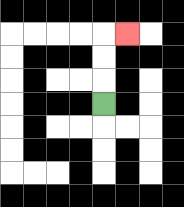{'start': '[4, 4]', 'end': '[5, 1]', 'path_directions': 'U,U,U,R', 'path_coordinates': '[[4, 4], [4, 3], [4, 2], [4, 1], [5, 1]]'}